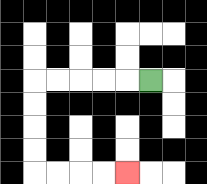{'start': '[6, 3]', 'end': '[5, 7]', 'path_directions': 'L,L,L,L,L,D,D,D,D,R,R,R,R', 'path_coordinates': '[[6, 3], [5, 3], [4, 3], [3, 3], [2, 3], [1, 3], [1, 4], [1, 5], [1, 6], [1, 7], [2, 7], [3, 7], [4, 7], [5, 7]]'}